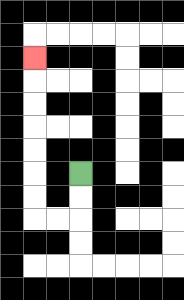{'start': '[3, 7]', 'end': '[1, 2]', 'path_directions': 'D,D,L,L,U,U,U,U,U,U,U', 'path_coordinates': '[[3, 7], [3, 8], [3, 9], [2, 9], [1, 9], [1, 8], [1, 7], [1, 6], [1, 5], [1, 4], [1, 3], [1, 2]]'}